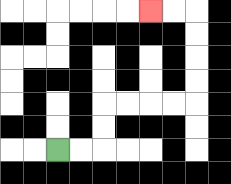{'start': '[2, 6]', 'end': '[6, 0]', 'path_directions': 'R,R,U,U,R,R,R,R,U,U,U,U,L,L', 'path_coordinates': '[[2, 6], [3, 6], [4, 6], [4, 5], [4, 4], [5, 4], [6, 4], [7, 4], [8, 4], [8, 3], [8, 2], [8, 1], [8, 0], [7, 0], [6, 0]]'}